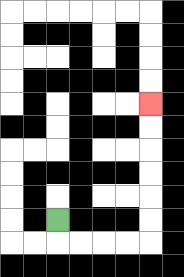{'start': '[2, 9]', 'end': '[6, 4]', 'path_directions': 'D,R,R,R,R,U,U,U,U,U,U', 'path_coordinates': '[[2, 9], [2, 10], [3, 10], [4, 10], [5, 10], [6, 10], [6, 9], [6, 8], [6, 7], [6, 6], [6, 5], [6, 4]]'}